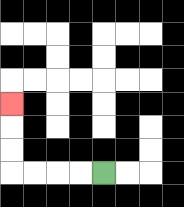{'start': '[4, 7]', 'end': '[0, 4]', 'path_directions': 'L,L,L,L,U,U,U', 'path_coordinates': '[[4, 7], [3, 7], [2, 7], [1, 7], [0, 7], [0, 6], [0, 5], [0, 4]]'}